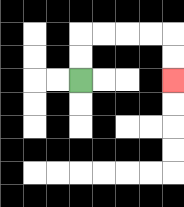{'start': '[3, 3]', 'end': '[7, 3]', 'path_directions': 'U,U,R,R,R,R,D,D', 'path_coordinates': '[[3, 3], [3, 2], [3, 1], [4, 1], [5, 1], [6, 1], [7, 1], [7, 2], [7, 3]]'}